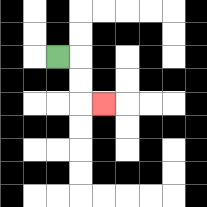{'start': '[2, 2]', 'end': '[4, 4]', 'path_directions': 'R,D,D,R', 'path_coordinates': '[[2, 2], [3, 2], [3, 3], [3, 4], [4, 4]]'}